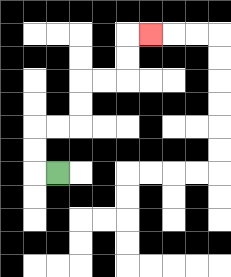{'start': '[2, 7]', 'end': '[6, 1]', 'path_directions': 'L,U,U,R,R,U,U,R,R,U,U,R', 'path_coordinates': '[[2, 7], [1, 7], [1, 6], [1, 5], [2, 5], [3, 5], [3, 4], [3, 3], [4, 3], [5, 3], [5, 2], [5, 1], [6, 1]]'}